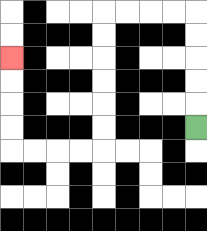{'start': '[8, 5]', 'end': '[0, 2]', 'path_directions': 'U,U,U,U,U,L,L,L,L,D,D,D,D,D,D,L,L,L,L,U,U,U,U', 'path_coordinates': '[[8, 5], [8, 4], [8, 3], [8, 2], [8, 1], [8, 0], [7, 0], [6, 0], [5, 0], [4, 0], [4, 1], [4, 2], [4, 3], [4, 4], [4, 5], [4, 6], [3, 6], [2, 6], [1, 6], [0, 6], [0, 5], [0, 4], [0, 3], [0, 2]]'}